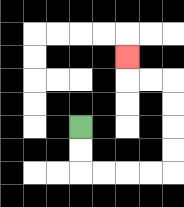{'start': '[3, 5]', 'end': '[5, 2]', 'path_directions': 'D,D,R,R,R,R,U,U,U,U,L,L,U', 'path_coordinates': '[[3, 5], [3, 6], [3, 7], [4, 7], [5, 7], [6, 7], [7, 7], [7, 6], [7, 5], [7, 4], [7, 3], [6, 3], [5, 3], [5, 2]]'}